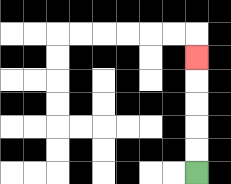{'start': '[8, 7]', 'end': '[8, 2]', 'path_directions': 'U,U,U,U,U', 'path_coordinates': '[[8, 7], [8, 6], [8, 5], [8, 4], [8, 3], [8, 2]]'}